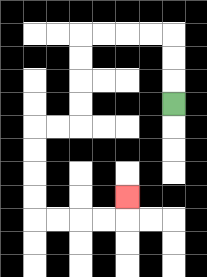{'start': '[7, 4]', 'end': '[5, 8]', 'path_directions': 'U,U,U,L,L,L,L,D,D,D,D,L,L,D,D,D,D,R,R,R,R,U', 'path_coordinates': '[[7, 4], [7, 3], [7, 2], [7, 1], [6, 1], [5, 1], [4, 1], [3, 1], [3, 2], [3, 3], [3, 4], [3, 5], [2, 5], [1, 5], [1, 6], [1, 7], [1, 8], [1, 9], [2, 9], [3, 9], [4, 9], [5, 9], [5, 8]]'}